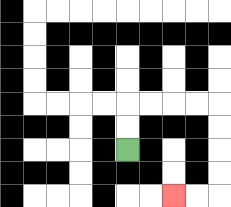{'start': '[5, 6]', 'end': '[7, 8]', 'path_directions': 'U,U,R,R,R,R,D,D,D,D,L,L', 'path_coordinates': '[[5, 6], [5, 5], [5, 4], [6, 4], [7, 4], [8, 4], [9, 4], [9, 5], [9, 6], [9, 7], [9, 8], [8, 8], [7, 8]]'}